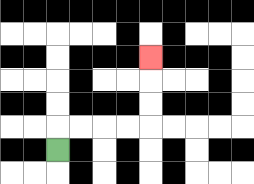{'start': '[2, 6]', 'end': '[6, 2]', 'path_directions': 'U,R,R,R,R,U,U,U', 'path_coordinates': '[[2, 6], [2, 5], [3, 5], [4, 5], [5, 5], [6, 5], [6, 4], [6, 3], [6, 2]]'}